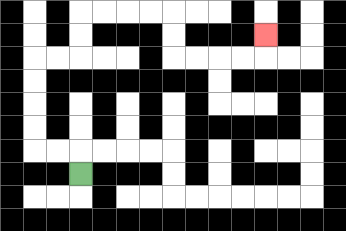{'start': '[3, 7]', 'end': '[11, 1]', 'path_directions': 'U,L,L,U,U,U,U,R,R,U,U,R,R,R,R,D,D,R,R,R,R,U', 'path_coordinates': '[[3, 7], [3, 6], [2, 6], [1, 6], [1, 5], [1, 4], [1, 3], [1, 2], [2, 2], [3, 2], [3, 1], [3, 0], [4, 0], [5, 0], [6, 0], [7, 0], [7, 1], [7, 2], [8, 2], [9, 2], [10, 2], [11, 2], [11, 1]]'}